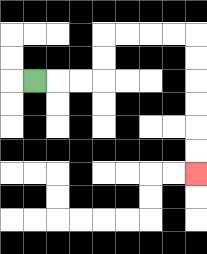{'start': '[1, 3]', 'end': '[8, 7]', 'path_directions': 'R,R,R,U,U,R,R,R,R,D,D,D,D,D,D', 'path_coordinates': '[[1, 3], [2, 3], [3, 3], [4, 3], [4, 2], [4, 1], [5, 1], [6, 1], [7, 1], [8, 1], [8, 2], [8, 3], [8, 4], [8, 5], [8, 6], [8, 7]]'}